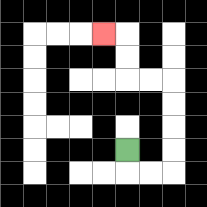{'start': '[5, 6]', 'end': '[4, 1]', 'path_directions': 'D,R,R,U,U,U,U,L,L,U,U,L', 'path_coordinates': '[[5, 6], [5, 7], [6, 7], [7, 7], [7, 6], [7, 5], [7, 4], [7, 3], [6, 3], [5, 3], [5, 2], [5, 1], [4, 1]]'}